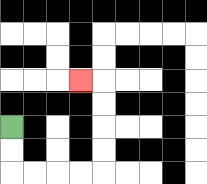{'start': '[0, 5]', 'end': '[3, 3]', 'path_directions': 'D,D,R,R,R,R,U,U,U,U,L', 'path_coordinates': '[[0, 5], [0, 6], [0, 7], [1, 7], [2, 7], [3, 7], [4, 7], [4, 6], [4, 5], [4, 4], [4, 3], [3, 3]]'}